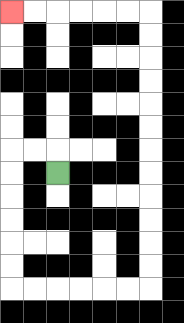{'start': '[2, 7]', 'end': '[0, 0]', 'path_directions': 'U,L,L,D,D,D,D,D,D,R,R,R,R,R,R,U,U,U,U,U,U,U,U,U,U,U,U,L,L,L,L,L,L', 'path_coordinates': '[[2, 7], [2, 6], [1, 6], [0, 6], [0, 7], [0, 8], [0, 9], [0, 10], [0, 11], [0, 12], [1, 12], [2, 12], [3, 12], [4, 12], [5, 12], [6, 12], [6, 11], [6, 10], [6, 9], [6, 8], [6, 7], [6, 6], [6, 5], [6, 4], [6, 3], [6, 2], [6, 1], [6, 0], [5, 0], [4, 0], [3, 0], [2, 0], [1, 0], [0, 0]]'}